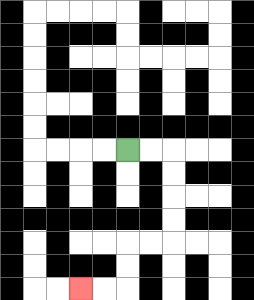{'start': '[5, 6]', 'end': '[3, 12]', 'path_directions': 'R,R,D,D,D,D,L,L,D,D,L,L', 'path_coordinates': '[[5, 6], [6, 6], [7, 6], [7, 7], [7, 8], [7, 9], [7, 10], [6, 10], [5, 10], [5, 11], [5, 12], [4, 12], [3, 12]]'}